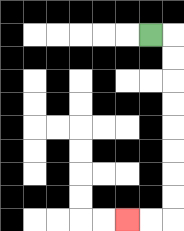{'start': '[6, 1]', 'end': '[5, 9]', 'path_directions': 'R,D,D,D,D,D,D,D,D,L,L', 'path_coordinates': '[[6, 1], [7, 1], [7, 2], [7, 3], [7, 4], [7, 5], [7, 6], [7, 7], [7, 8], [7, 9], [6, 9], [5, 9]]'}